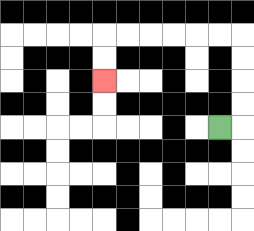{'start': '[9, 5]', 'end': '[4, 3]', 'path_directions': 'R,U,U,U,U,L,L,L,L,L,L,D,D', 'path_coordinates': '[[9, 5], [10, 5], [10, 4], [10, 3], [10, 2], [10, 1], [9, 1], [8, 1], [7, 1], [6, 1], [5, 1], [4, 1], [4, 2], [4, 3]]'}